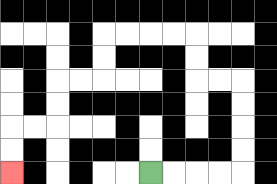{'start': '[6, 7]', 'end': '[0, 7]', 'path_directions': 'R,R,R,R,U,U,U,U,L,L,U,U,L,L,L,L,D,D,L,L,D,D,L,L,D,D', 'path_coordinates': '[[6, 7], [7, 7], [8, 7], [9, 7], [10, 7], [10, 6], [10, 5], [10, 4], [10, 3], [9, 3], [8, 3], [8, 2], [8, 1], [7, 1], [6, 1], [5, 1], [4, 1], [4, 2], [4, 3], [3, 3], [2, 3], [2, 4], [2, 5], [1, 5], [0, 5], [0, 6], [0, 7]]'}